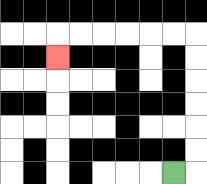{'start': '[7, 7]', 'end': '[2, 2]', 'path_directions': 'R,U,U,U,U,U,U,L,L,L,L,L,L,D', 'path_coordinates': '[[7, 7], [8, 7], [8, 6], [8, 5], [8, 4], [8, 3], [8, 2], [8, 1], [7, 1], [6, 1], [5, 1], [4, 1], [3, 1], [2, 1], [2, 2]]'}